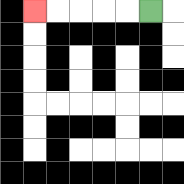{'start': '[6, 0]', 'end': '[1, 0]', 'path_directions': 'L,L,L,L,L', 'path_coordinates': '[[6, 0], [5, 0], [4, 0], [3, 0], [2, 0], [1, 0]]'}